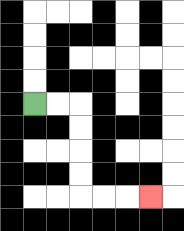{'start': '[1, 4]', 'end': '[6, 8]', 'path_directions': 'R,R,D,D,D,D,R,R,R', 'path_coordinates': '[[1, 4], [2, 4], [3, 4], [3, 5], [3, 6], [3, 7], [3, 8], [4, 8], [5, 8], [6, 8]]'}